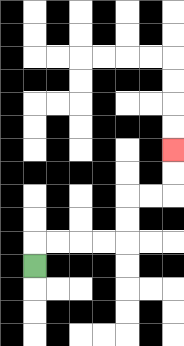{'start': '[1, 11]', 'end': '[7, 6]', 'path_directions': 'U,R,R,R,R,U,U,R,R,U,U', 'path_coordinates': '[[1, 11], [1, 10], [2, 10], [3, 10], [4, 10], [5, 10], [5, 9], [5, 8], [6, 8], [7, 8], [7, 7], [7, 6]]'}